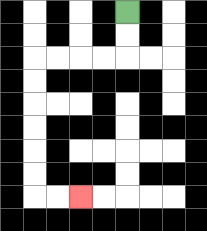{'start': '[5, 0]', 'end': '[3, 8]', 'path_directions': 'D,D,L,L,L,L,D,D,D,D,D,D,R,R', 'path_coordinates': '[[5, 0], [5, 1], [5, 2], [4, 2], [3, 2], [2, 2], [1, 2], [1, 3], [1, 4], [1, 5], [1, 6], [1, 7], [1, 8], [2, 8], [3, 8]]'}